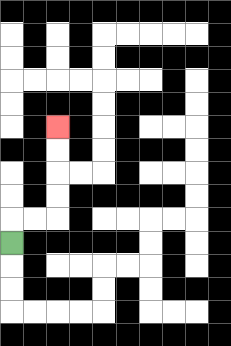{'start': '[0, 10]', 'end': '[2, 5]', 'path_directions': 'U,R,R,U,U,U,U', 'path_coordinates': '[[0, 10], [0, 9], [1, 9], [2, 9], [2, 8], [2, 7], [2, 6], [2, 5]]'}